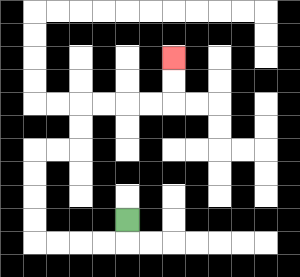{'start': '[5, 9]', 'end': '[7, 2]', 'path_directions': 'D,L,L,L,L,U,U,U,U,R,R,U,U,R,R,R,R,U,U', 'path_coordinates': '[[5, 9], [5, 10], [4, 10], [3, 10], [2, 10], [1, 10], [1, 9], [1, 8], [1, 7], [1, 6], [2, 6], [3, 6], [3, 5], [3, 4], [4, 4], [5, 4], [6, 4], [7, 4], [7, 3], [7, 2]]'}